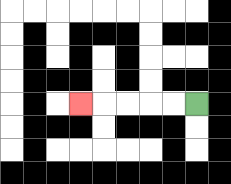{'start': '[8, 4]', 'end': '[3, 4]', 'path_directions': 'L,L,L,L,L', 'path_coordinates': '[[8, 4], [7, 4], [6, 4], [5, 4], [4, 4], [3, 4]]'}